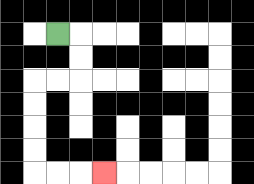{'start': '[2, 1]', 'end': '[4, 7]', 'path_directions': 'R,D,D,L,L,D,D,D,D,R,R,R', 'path_coordinates': '[[2, 1], [3, 1], [3, 2], [3, 3], [2, 3], [1, 3], [1, 4], [1, 5], [1, 6], [1, 7], [2, 7], [3, 7], [4, 7]]'}